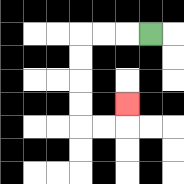{'start': '[6, 1]', 'end': '[5, 4]', 'path_directions': 'L,L,L,D,D,D,D,R,R,U', 'path_coordinates': '[[6, 1], [5, 1], [4, 1], [3, 1], [3, 2], [3, 3], [3, 4], [3, 5], [4, 5], [5, 5], [5, 4]]'}